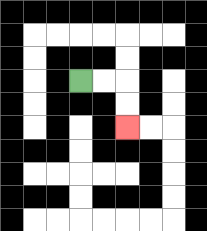{'start': '[3, 3]', 'end': '[5, 5]', 'path_directions': 'R,R,D,D', 'path_coordinates': '[[3, 3], [4, 3], [5, 3], [5, 4], [5, 5]]'}